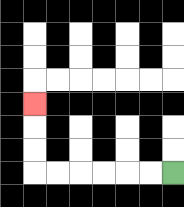{'start': '[7, 7]', 'end': '[1, 4]', 'path_directions': 'L,L,L,L,L,L,U,U,U', 'path_coordinates': '[[7, 7], [6, 7], [5, 7], [4, 7], [3, 7], [2, 7], [1, 7], [1, 6], [1, 5], [1, 4]]'}